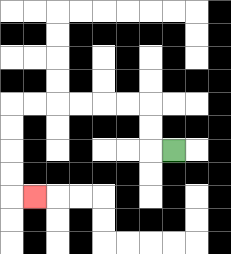{'start': '[7, 6]', 'end': '[1, 8]', 'path_directions': 'L,U,U,L,L,L,L,L,L,D,D,D,D,R', 'path_coordinates': '[[7, 6], [6, 6], [6, 5], [6, 4], [5, 4], [4, 4], [3, 4], [2, 4], [1, 4], [0, 4], [0, 5], [0, 6], [0, 7], [0, 8], [1, 8]]'}